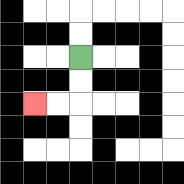{'start': '[3, 2]', 'end': '[1, 4]', 'path_directions': 'D,D,L,L', 'path_coordinates': '[[3, 2], [3, 3], [3, 4], [2, 4], [1, 4]]'}